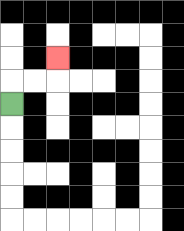{'start': '[0, 4]', 'end': '[2, 2]', 'path_directions': 'U,R,R,U', 'path_coordinates': '[[0, 4], [0, 3], [1, 3], [2, 3], [2, 2]]'}